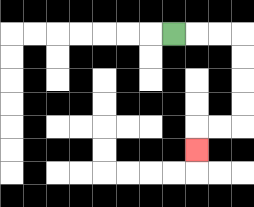{'start': '[7, 1]', 'end': '[8, 6]', 'path_directions': 'R,R,R,D,D,D,D,L,L,D', 'path_coordinates': '[[7, 1], [8, 1], [9, 1], [10, 1], [10, 2], [10, 3], [10, 4], [10, 5], [9, 5], [8, 5], [8, 6]]'}